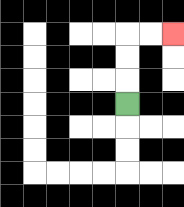{'start': '[5, 4]', 'end': '[7, 1]', 'path_directions': 'U,U,U,R,R', 'path_coordinates': '[[5, 4], [5, 3], [5, 2], [5, 1], [6, 1], [7, 1]]'}